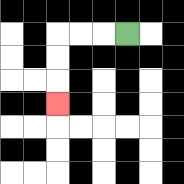{'start': '[5, 1]', 'end': '[2, 4]', 'path_directions': 'L,L,L,D,D,D', 'path_coordinates': '[[5, 1], [4, 1], [3, 1], [2, 1], [2, 2], [2, 3], [2, 4]]'}